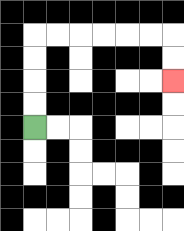{'start': '[1, 5]', 'end': '[7, 3]', 'path_directions': 'U,U,U,U,R,R,R,R,R,R,D,D', 'path_coordinates': '[[1, 5], [1, 4], [1, 3], [1, 2], [1, 1], [2, 1], [3, 1], [4, 1], [5, 1], [6, 1], [7, 1], [7, 2], [7, 3]]'}